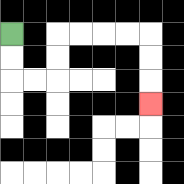{'start': '[0, 1]', 'end': '[6, 4]', 'path_directions': 'D,D,R,R,U,U,R,R,R,R,D,D,D', 'path_coordinates': '[[0, 1], [0, 2], [0, 3], [1, 3], [2, 3], [2, 2], [2, 1], [3, 1], [4, 1], [5, 1], [6, 1], [6, 2], [6, 3], [6, 4]]'}